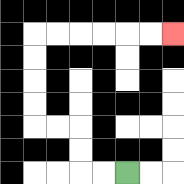{'start': '[5, 7]', 'end': '[7, 1]', 'path_directions': 'L,L,U,U,L,L,U,U,U,U,R,R,R,R,R,R', 'path_coordinates': '[[5, 7], [4, 7], [3, 7], [3, 6], [3, 5], [2, 5], [1, 5], [1, 4], [1, 3], [1, 2], [1, 1], [2, 1], [3, 1], [4, 1], [5, 1], [6, 1], [7, 1]]'}